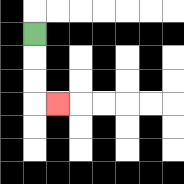{'start': '[1, 1]', 'end': '[2, 4]', 'path_directions': 'D,D,D,R', 'path_coordinates': '[[1, 1], [1, 2], [1, 3], [1, 4], [2, 4]]'}